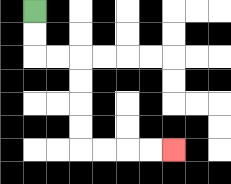{'start': '[1, 0]', 'end': '[7, 6]', 'path_directions': 'D,D,R,R,D,D,D,D,R,R,R,R', 'path_coordinates': '[[1, 0], [1, 1], [1, 2], [2, 2], [3, 2], [3, 3], [3, 4], [3, 5], [3, 6], [4, 6], [5, 6], [6, 6], [7, 6]]'}